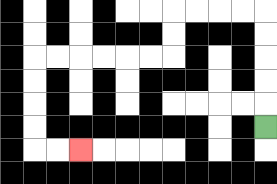{'start': '[11, 5]', 'end': '[3, 6]', 'path_directions': 'U,U,U,U,U,L,L,L,L,D,D,L,L,L,L,L,L,D,D,D,D,R,R', 'path_coordinates': '[[11, 5], [11, 4], [11, 3], [11, 2], [11, 1], [11, 0], [10, 0], [9, 0], [8, 0], [7, 0], [7, 1], [7, 2], [6, 2], [5, 2], [4, 2], [3, 2], [2, 2], [1, 2], [1, 3], [1, 4], [1, 5], [1, 6], [2, 6], [3, 6]]'}